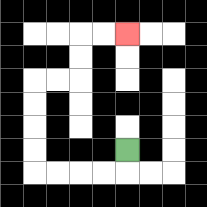{'start': '[5, 6]', 'end': '[5, 1]', 'path_directions': 'D,L,L,L,L,U,U,U,U,R,R,U,U,R,R', 'path_coordinates': '[[5, 6], [5, 7], [4, 7], [3, 7], [2, 7], [1, 7], [1, 6], [1, 5], [1, 4], [1, 3], [2, 3], [3, 3], [3, 2], [3, 1], [4, 1], [5, 1]]'}